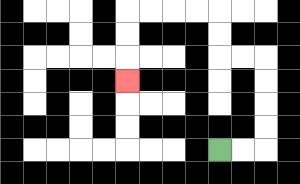{'start': '[9, 6]', 'end': '[5, 3]', 'path_directions': 'R,R,U,U,U,U,L,L,U,U,L,L,L,L,D,D,D', 'path_coordinates': '[[9, 6], [10, 6], [11, 6], [11, 5], [11, 4], [11, 3], [11, 2], [10, 2], [9, 2], [9, 1], [9, 0], [8, 0], [7, 0], [6, 0], [5, 0], [5, 1], [5, 2], [5, 3]]'}